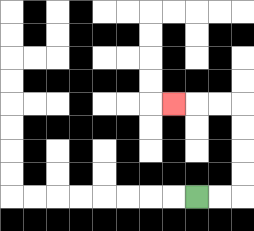{'start': '[8, 8]', 'end': '[7, 4]', 'path_directions': 'R,R,U,U,U,U,L,L,L', 'path_coordinates': '[[8, 8], [9, 8], [10, 8], [10, 7], [10, 6], [10, 5], [10, 4], [9, 4], [8, 4], [7, 4]]'}